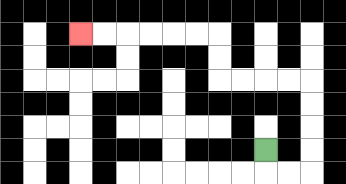{'start': '[11, 6]', 'end': '[3, 1]', 'path_directions': 'D,R,R,U,U,U,U,L,L,L,L,U,U,L,L,L,L,L,L', 'path_coordinates': '[[11, 6], [11, 7], [12, 7], [13, 7], [13, 6], [13, 5], [13, 4], [13, 3], [12, 3], [11, 3], [10, 3], [9, 3], [9, 2], [9, 1], [8, 1], [7, 1], [6, 1], [5, 1], [4, 1], [3, 1]]'}